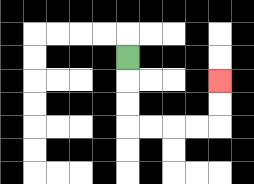{'start': '[5, 2]', 'end': '[9, 3]', 'path_directions': 'D,D,D,R,R,R,R,U,U', 'path_coordinates': '[[5, 2], [5, 3], [5, 4], [5, 5], [6, 5], [7, 5], [8, 5], [9, 5], [9, 4], [9, 3]]'}